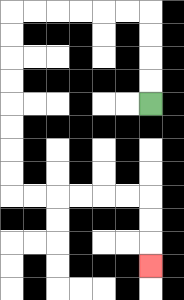{'start': '[6, 4]', 'end': '[6, 11]', 'path_directions': 'U,U,U,U,L,L,L,L,L,L,D,D,D,D,D,D,D,D,R,R,R,R,R,R,D,D,D', 'path_coordinates': '[[6, 4], [6, 3], [6, 2], [6, 1], [6, 0], [5, 0], [4, 0], [3, 0], [2, 0], [1, 0], [0, 0], [0, 1], [0, 2], [0, 3], [0, 4], [0, 5], [0, 6], [0, 7], [0, 8], [1, 8], [2, 8], [3, 8], [4, 8], [5, 8], [6, 8], [6, 9], [6, 10], [6, 11]]'}